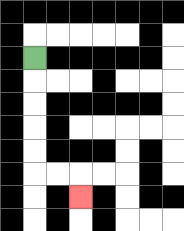{'start': '[1, 2]', 'end': '[3, 8]', 'path_directions': 'D,D,D,D,D,R,R,D', 'path_coordinates': '[[1, 2], [1, 3], [1, 4], [1, 5], [1, 6], [1, 7], [2, 7], [3, 7], [3, 8]]'}